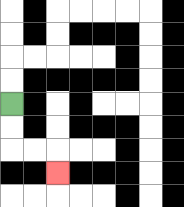{'start': '[0, 4]', 'end': '[2, 7]', 'path_directions': 'D,D,R,R,D', 'path_coordinates': '[[0, 4], [0, 5], [0, 6], [1, 6], [2, 6], [2, 7]]'}